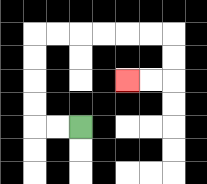{'start': '[3, 5]', 'end': '[5, 3]', 'path_directions': 'L,L,U,U,U,U,R,R,R,R,R,R,D,D,L,L', 'path_coordinates': '[[3, 5], [2, 5], [1, 5], [1, 4], [1, 3], [1, 2], [1, 1], [2, 1], [3, 1], [4, 1], [5, 1], [6, 1], [7, 1], [7, 2], [7, 3], [6, 3], [5, 3]]'}